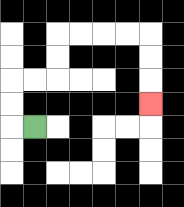{'start': '[1, 5]', 'end': '[6, 4]', 'path_directions': 'L,U,U,R,R,U,U,R,R,R,R,D,D,D', 'path_coordinates': '[[1, 5], [0, 5], [0, 4], [0, 3], [1, 3], [2, 3], [2, 2], [2, 1], [3, 1], [4, 1], [5, 1], [6, 1], [6, 2], [6, 3], [6, 4]]'}